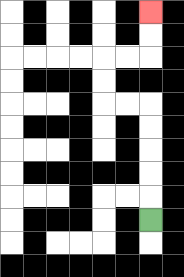{'start': '[6, 9]', 'end': '[6, 0]', 'path_directions': 'U,U,U,U,U,L,L,U,U,R,R,U,U', 'path_coordinates': '[[6, 9], [6, 8], [6, 7], [6, 6], [6, 5], [6, 4], [5, 4], [4, 4], [4, 3], [4, 2], [5, 2], [6, 2], [6, 1], [6, 0]]'}